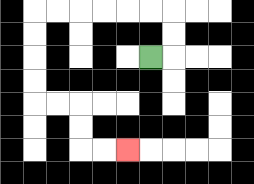{'start': '[6, 2]', 'end': '[5, 6]', 'path_directions': 'R,U,U,L,L,L,L,L,L,D,D,D,D,R,R,D,D,R,R', 'path_coordinates': '[[6, 2], [7, 2], [7, 1], [7, 0], [6, 0], [5, 0], [4, 0], [3, 0], [2, 0], [1, 0], [1, 1], [1, 2], [1, 3], [1, 4], [2, 4], [3, 4], [3, 5], [3, 6], [4, 6], [5, 6]]'}